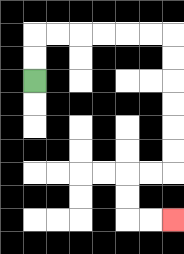{'start': '[1, 3]', 'end': '[7, 9]', 'path_directions': 'U,U,R,R,R,R,R,R,D,D,D,D,D,D,L,L,D,D,R,R', 'path_coordinates': '[[1, 3], [1, 2], [1, 1], [2, 1], [3, 1], [4, 1], [5, 1], [6, 1], [7, 1], [7, 2], [7, 3], [7, 4], [7, 5], [7, 6], [7, 7], [6, 7], [5, 7], [5, 8], [5, 9], [6, 9], [7, 9]]'}